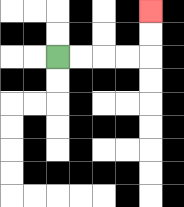{'start': '[2, 2]', 'end': '[6, 0]', 'path_directions': 'R,R,R,R,U,U', 'path_coordinates': '[[2, 2], [3, 2], [4, 2], [5, 2], [6, 2], [6, 1], [6, 0]]'}